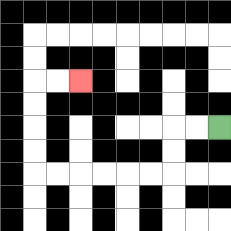{'start': '[9, 5]', 'end': '[3, 3]', 'path_directions': 'L,L,D,D,L,L,L,L,L,L,U,U,U,U,R,R', 'path_coordinates': '[[9, 5], [8, 5], [7, 5], [7, 6], [7, 7], [6, 7], [5, 7], [4, 7], [3, 7], [2, 7], [1, 7], [1, 6], [1, 5], [1, 4], [1, 3], [2, 3], [3, 3]]'}